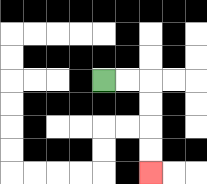{'start': '[4, 3]', 'end': '[6, 7]', 'path_directions': 'R,R,D,D,D,D', 'path_coordinates': '[[4, 3], [5, 3], [6, 3], [6, 4], [6, 5], [6, 6], [6, 7]]'}